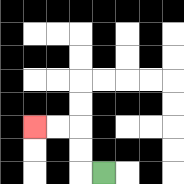{'start': '[4, 7]', 'end': '[1, 5]', 'path_directions': 'L,U,U,L,L', 'path_coordinates': '[[4, 7], [3, 7], [3, 6], [3, 5], [2, 5], [1, 5]]'}